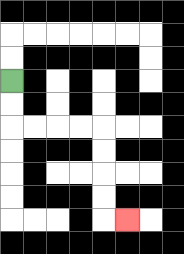{'start': '[0, 3]', 'end': '[5, 9]', 'path_directions': 'D,D,R,R,R,R,D,D,D,D,R', 'path_coordinates': '[[0, 3], [0, 4], [0, 5], [1, 5], [2, 5], [3, 5], [4, 5], [4, 6], [4, 7], [4, 8], [4, 9], [5, 9]]'}